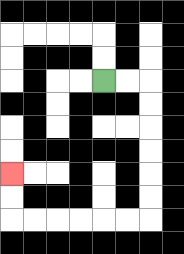{'start': '[4, 3]', 'end': '[0, 7]', 'path_directions': 'R,R,D,D,D,D,D,D,L,L,L,L,L,L,U,U', 'path_coordinates': '[[4, 3], [5, 3], [6, 3], [6, 4], [6, 5], [6, 6], [6, 7], [6, 8], [6, 9], [5, 9], [4, 9], [3, 9], [2, 9], [1, 9], [0, 9], [0, 8], [0, 7]]'}